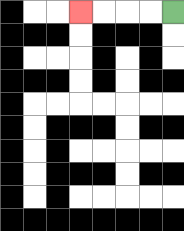{'start': '[7, 0]', 'end': '[3, 0]', 'path_directions': 'L,L,L,L', 'path_coordinates': '[[7, 0], [6, 0], [5, 0], [4, 0], [3, 0]]'}